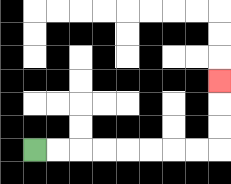{'start': '[1, 6]', 'end': '[9, 3]', 'path_directions': 'R,R,R,R,R,R,R,R,U,U,U', 'path_coordinates': '[[1, 6], [2, 6], [3, 6], [4, 6], [5, 6], [6, 6], [7, 6], [8, 6], [9, 6], [9, 5], [9, 4], [9, 3]]'}